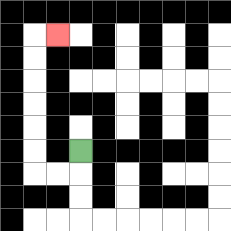{'start': '[3, 6]', 'end': '[2, 1]', 'path_directions': 'D,L,L,U,U,U,U,U,U,R', 'path_coordinates': '[[3, 6], [3, 7], [2, 7], [1, 7], [1, 6], [1, 5], [1, 4], [1, 3], [1, 2], [1, 1], [2, 1]]'}